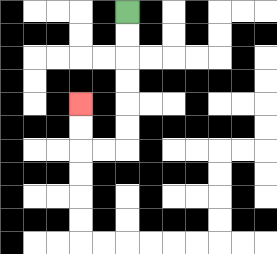{'start': '[5, 0]', 'end': '[3, 4]', 'path_directions': 'D,D,D,D,D,D,L,L,U,U', 'path_coordinates': '[[5, 0], [5, 1], [5, 2], [5, 3], [5, 4], [5, 5], [5, 6], [4, 6], [3, 6], [3, 5], [3, 4]]'}